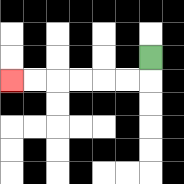{'start': '[6, 2]', 'end': '[0, 3]', 'path_directions': 'D,L,L,L,L,L,L', 'path_coordinates': '[[6, 2], [6, 3], [5, 3], [4, 3], [3, 3], [2, 3], [1, 3], [0, 3]]'}